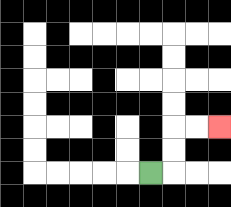{'start': '[6, 7]', 'end': '[9, 5]', 'path_directions': 'R,U,U,R,R', 'path_coordinates': '[[6, 7], [7, 7], [7, 6], [7, 5], [8, 5], [9, 5]]'}